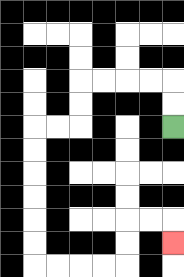{'start': '[7, 5]', 'end': '[7, 10]', 'path_directions': 'U,U,L,L,L,L,D,D,L,L,D,D,D,D,D,D,R,R,R,R,U,U,R,R,D', 'path_coordinates': '[[7, 5], [7, 4], [7, 3], [6, 3], [5, 3], [4, 3], [3, 3], [3, 4], [3, 5], [2, 5], [1, 5], [1, 6], [1, 7], [1, 8], [1, 9], [1, 10], [1, 11], [2, 11], [3, 11], [4, 11], [5, 11], [5, 10], [5, 9], [6, 9], [7, 9], [7, 10]]'}